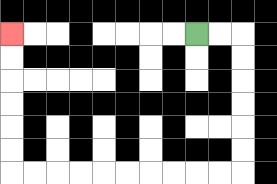{'start': '[8, 1]', 'end': '[0, 1]', 'path_directions': 'R,R,D,D,D,D,D,D,L,L,L,L,L,L,L,L,L,L,U,U,U,U,U,U', 'path_coordinates': '[[8, 1], [9, 1], [10, 1], [10, 2], [10, 3], [10, 4], [10, 5], [10, 6], [10, 7], [9, 7], [8, 7], [7, 7], [6, 7], [5, 7], [4, 7], [3, 7], [2, 7], [1, 7], [0, 7], [0, 6], [0, 5], [0, 4], [0, 3], [0, 2], [0, 1]]'}